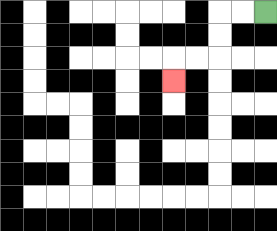{'start': '[11, 0]', 'end': '[7, 3]', 'path_directions': 'L,L,D,D,L,L,D', 'path_coordinates': '[[11, 0], [10, 0], [9, 0], [9, 1], [9, 2], [8, 2], [7, 2], [7, 3]]'}